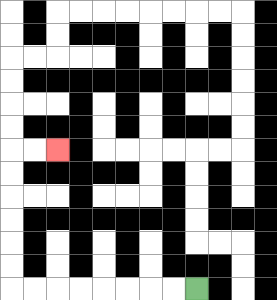{'start': '[8, 12]', 'end': '[2, 6]', 'path_directions': 'L,L,L,L,L,L,L,L,U,U,U,U,U,U,R,R', 'path_coordinates': '[[8, 12], [7, 12], [6, 12], [5, 12], [4, 12], [3, 12], [2, 12], [1, 12], [0, 12], [0, 11], [0, 10], [0, 9], [0, 8], [0, 7], [0, 6], [1, 6], [2, 6]]'}